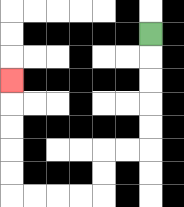{'start': '[6, 1]', 'end': '[0, 3]', 'path_directions': 'D,D,D,D,D,L,L,D,D,L,L,L,L,U,U,U,U,U', 'path_coordinates': '[[6, 1], [6, 2], [6, 3], [6, 4], [6, 5], [6, 6], [5, 6], [4, 6], [4, 7], [4, 8], [3, 8], [2, 8], [1, 8], [0, 8], [0, 7], [0, 6], [0, 5], [0, 4], [0, 3]]'}